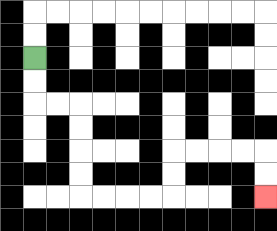{'start': '[1, 2]', 'end': '[11, 8]', 'path_directions': 'D,D,R,R,D,D,D,D,R,R,R,R,U,U,R,R,R,R,D,D', 'path_coordinates': '[[1, 2], [1, 3], [1, 4], [2, 4], [3, 4], [3, 5], [3, 6], [3, 7], [3, 8], [4, 8], [5, 8], [6, 8], [7, 8], [7, 7], [7, 6], [8, 6], [9, 6], [10, 6], [11, 6], [11, 7], [11, 8]]'}